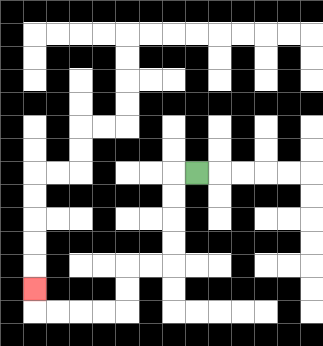{'start': '[8, 7]', 'end': '[1, 12]', 'path_directions': 'L,D,D,D,D,L,L,D,D,L,L,L,L,U', 'path_coordinates': '[[8, 7], [7, 7], [7, 8], [7, 9], [7, 10], [7, 11], [6, 11], [5, 11], [5, 12], [5, 13], [4, 13], [3, 13], [2, 13], [1, 13], [1, 12]]'}